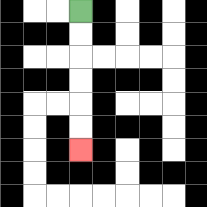{'start': '[3, 0]', 'end': '[3, 6]', 'path_directions': 'D,D,D,D,D,D', 'path_coordinates': '[[3, 0], [3, 1], [3, 2], [3, 3], [3, 4], [3, 5], [3, 6]]'}